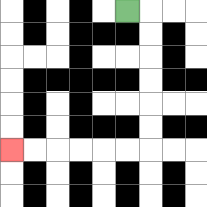{'start': '[5, 0]', 'end': '[0, 6]', 'path_directions': 'R,D,D,D,D,D,D,L,L,L,L,L,L', 'path_coordinates': '[[5, 0], [6, 0], [6, 1], [6, 2], [6, 3], [6, 4], [6, 5], [6, 6], [5, 6], [4, 6], [3, 6], [2, 6], [1, 6], [0, 6]]'}